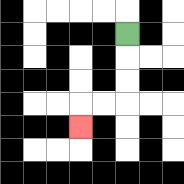{'start': '[5, 1]', 'end': '[3, 5]', 'path_directions': 'D,D,D,L,L,D', 'path_coordinates': '[[5, 1], [5, 2], [5, 3], [5, 4], [4, 4], [3, 4], [3, 5]]'}